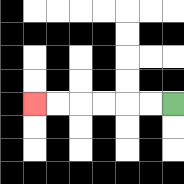{'start': '[7, 4]', 'end': '[1, 4]', 'path_directions': 'L,L,L,L,L,L', 'path_coordinates': '[[7, 4], [6, 4], [5, 4], [4, 4], [3, 4], [2, 4], [1, 4]]'}